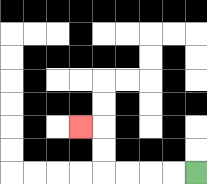{'start': '[8, 7]', 'end': '[3, 5]', 'path_directions': 'L,L,L,L,U,U,L', 'path_coordinates': '[[8, 7], [7, 7], [6, 7], [5, 7], [4, 7], [4, 6], [4, 5], [3, 5]]'}